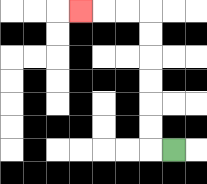{'start': '[7, 6]', 'end': '[3, 0]', 'path_directions': 'L,U,U,U,U,U,U,L,L,L', 'path_coordinates': '[[7, 6], [6, 6], [6, 5], [6, 4], [6, 3], [6, 2], [6, 1], [6, 0], [5, 0], [4, 0], [3, 0]]'}